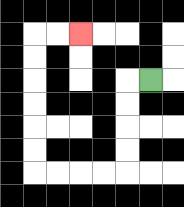{'start': '[6, 3]', 'end': '[3, 1]', 'path_directions': 'L,D,D,D,D,L,L,L,L,U,U,U,U,U,U,R,R', 'path_coordinates': '[[6, 3], [5, 3], [5, 4], [5, 5], [5, 6], [5, 7], [4, 7], [3, 7], [2, 7], [1, 7], [1, 6], [1, 5], [1, 4], [1, 3], [1, 2], [1, 1], [2, 1], [3, 1]]'}